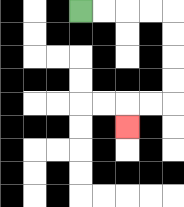{'start': '[3, 0]', 'end': '[5, 5]', 'path_directions': 'R,R,R,R,D,D,D,D,L,L,D', 'path_coordinates': '[[3, 0], [4, 0], [5, 0], [6, 0], [7, 0], [7, 1], [7, 2], [7, 3], [7, 4], [6, 4], [5, 4], [5, 5]]'}